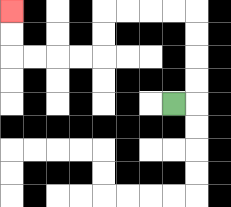{'start': '[7, 4]', 'end': '[0, 0]', 'path_directions': 'R,U,U,U,U,L,L,L,L,D,D,L,L,L,L,U,U', 'path_coordinates': '[[7, 4], [8, 4], [8, 3], [8, 2], [8, 1], [8, 0], [7, 0], [6, 0], [5, 0], [4, 0], [4, 1], [4, 2], [3, 2], [2, 2], [1, 2], [0, 2], [0, 1], [0, 0]]'}